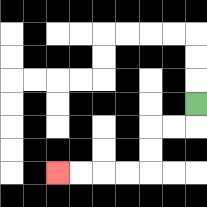{'start': '[8, 4]', 'end': '[2, 7]', 'path_directions': 'D,L,L,D,D,L,L,L,L', 'path_coordinates': '[[8, 4], [8, 5], [7, 5], [6, 5], [6, 6], [6, 7], [5, 7], [4, 7], [3, 7], [2, 7]]'}